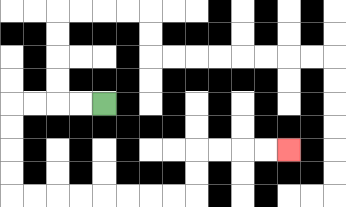{'start': '[4, 4]', 'end': '[12, 6]', 'path_directions': 'L,L,L,L,D,D,D,D,R,R,R,R,R,R,R,R,U,U,R,R,R,R', 'path_coordinates': '[[4, 4], [3, 4], [2, 4], [1, 4], [0, 4], [0, 5], [0, 6], [0, 7], [0, 8], [1, 8], [2, 8], [3, 8], [4, 8], [5, 8], [6, 8], [7, 8], [8, 8], [8, 7], [8, 6], [9, 6], [10, 6], [11, 6], [12, 6]]'}